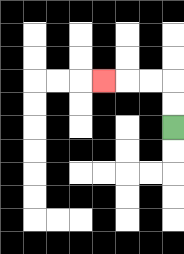{'start': '[7, 5]', 'end': '[4, 3]', 'path_directions': 'U,U,L,L,L', 'path_coordinates': '[[7, 5], [7, 4], [7, 3], [6, 3], [5, 3], [4, 3]]'}